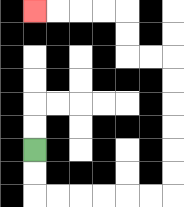{'start': '[1, 6]', 'end': '[1, 0]', 'path_directions': 'D,D,R,R,R,R,R,R,U,U,U,U,U,U,L,L,U,U,L,L,L,L', 'path_coordinates': '[[1, 6], [1, 7], [1, 8], [2, 8], [3, 8], [4, 8], [5, 8], [6, 8], [7, 8], [7, 7], [7, 6], [7, 5], [7, 4], [7, 3], [7, 2], [6, 2], [5, 2], [5, 1], [5, 0], [4, 0], [3, 0], [2, 0], [1, 0]]'}